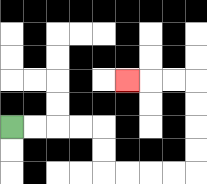{'start': '[0, 5]', 'end': '[5, 3]', 'path_directions': 'R,R,R,R,D,D,R,R,R,R,U,U,U,U,L,L,L', 'path_coordinates': '[[0, 5], [1, 5], [2, 5], [3, 5], [4, 5], [4, 6], [4, 7], [5, 7], [6, 7], [7, 7], [8, 7], [8, 6], [8, 5], [8, 4], [8, 3], [7, 3], [6, 3], [5, 3]]'}